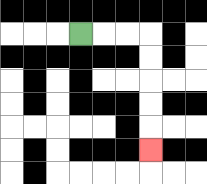{'start': '[3, 1]', 'end': '[6, 6]', 'path_directions': 'R,R,R,D,D,D,D,D', 'path_coordinates': '[[3, 1], [4, 1], [5, 1], [6, 1], [6, 2], [6, 3], [6, 4], [6, 5], [6, 6]]'}